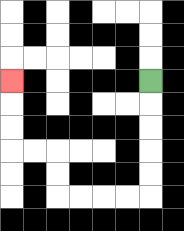{'start': '[6, 3]', 'end': '[0, 3]', 'path_directions': 'D,D,D,D,D,L,L,L,L,U,U,L,L,U,U,U', 'path_coordinates': '[[6, 3], [6, 4], [6, 5], [6, 6], [6, 7], [6, 8], [5, 8], [4, 8], [3, 8], [2, 8], [2, 7], [2, 6], [1, 6], [0, 6], [0, 5], [0, 4], [0, 3]]'}